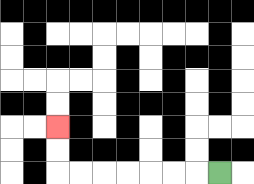{'start': '[9, 7]', 'end': '[2, 5]', 'path_directions': 'L,L,L,L,L,L,L,U,U', 'path_coordinates': '[[9, 7], [8, 7], [7, 7], [6, 7], [5, 7], [4, 7], [3, 7], [2, 7], [2, 6], [2, 5]]'}